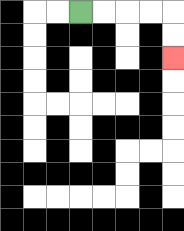{'start': '[3, 0]', 'end': '[7, 2]', 'path_directions': 'R,R,R,R,D,D', 'path_coordinates': '[[3, 0], [4, 0], [5, 0], [6, 0], [7, 0], [7, 1], [7, 2]]'}